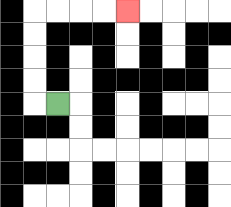{'start': '[2, 4]', 'end': '[5, 0]', 'path_directions': 'L,U,U,U,U,R,R,R,R', 'path_coordinates': '[[2, 4], [1, 4], [1, 3], [1, 2], [1, 1], [1, 0], [2, 0], [3, 0], [4, 0], [5, 0]]'}